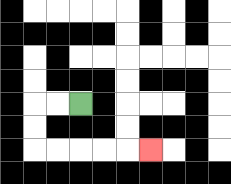{'start': '[3, 4]', 'end': '[6, 6]', 'path_directions': 'L,L,D,D,R,R,R,R,R', 'path_coordinates': '[[3, 4], [2, 4], [1, 4], [1, 5], [1, 6], [2, 6], [3, 6], [4, 6], [5, 6], [6, 6]]'}